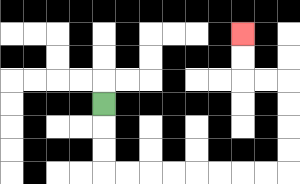{'start': '[4, 4]', 'end': '[10, 1]', 'path_directions': 'D,D,D,R,R,R,R,R,R,R,R,U,U,U,U,L,L,U,U', 'path_coordinates': '[[4, 4], [4, 5], [4, 6], [4, 7], [5, 7], [6, 7], [7, 7], [8, 7], [9, 7], [10, 7], [11, 7], [12, 7], [12, 6], [12, 5], [12, 4], [12, 3], [11, 3], [10, 3], [10, 2], [10, 1]]'}